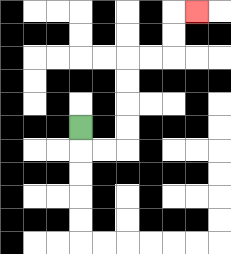{'start': '[3, 5]', 'end': '[8, 0]', 'path_directions': 'D,R,R,U,U,U,U,R,R,U,U,R', 'path_coordinates': '[[3, 5], [3, 6], [4, 6], [5, 6], [5, 5], [5, 4], [5, 3], [5, 2], [6, 2], [7, 2], [7, 1], [7, 0], [8, 0]]'}